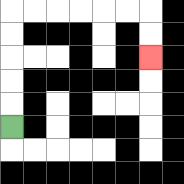{'start': '[0, 5]', 'end': '[6, 2]', 'path_directions': 'U,U,U,U,U,R,R,R,R,R,R,D,D', 'path_coordinates': '[[0, 5], [0, 4], [0, 3], [0, 2], [0, 1], [0, 0], [1, 0], [2, 0], [3, 0], [4, 0], [5, 0], [6, 0], [6, 1], [6, 2]]'}